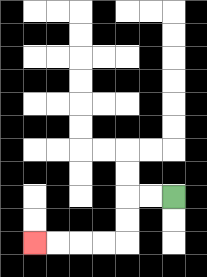{'start': '[7, 8]', 'end': '[1, 10]', 'path_directions': 'L,L,D,D,L,L,L,L', 'path_coordinates': '[[7, 8], [6, 8], [5, 8], [5, 9], [5, 10], [4, 10], [3, 10], [2, 10], [1, 10]]'}